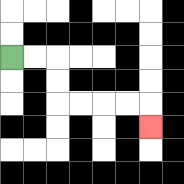{'start': '[0, 2]', 'end': '[6, 5]', 'path_directions': 'R,R,D,D,R,R,R,R,D', 'path_coordinates': '[[0, 2], [1, 2], [2, 2], [2, 3], [2, 4], [3, 4], [4, 4], [5, 4], [6, 4], [6, 5]]'}